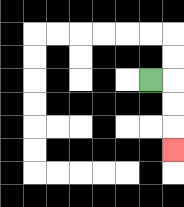{'start': '[6, 3]', 'end': '[7, 6]', 'path_directions': 'R,D,D,D', 'path_coordinates': '[[6, 3], [7, 3], [7, 4], [7, 5], [7, 6]]'}